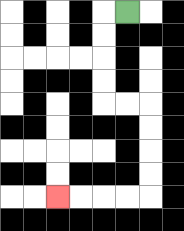{'start': '[5, 0]', 'end': '[2, 8]', 'path_directions': 'L,D,D,D,D,R,R,D,D,D,D,L,L,L,L', 'path_coordinates': '[[5, 0], [4, 0], [4, 1], [4, 2], [4, 3], [4, 4], [5, 4], [6, 4], [6, 5], [6, 6], [6, 7], [6, 8], [5, 8], [4, 8], [3, 8], [2, 8]]'}